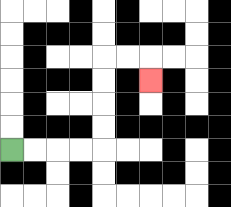{'start': '[0, 6]', 'end': '[6, 3]', 'path_directions': 'R,R,R,R,U,U,U,U,R,R,D', 'path_coordinates': '[[0, 6], [1, 6], [2, 6], [3, 6], [4, 6], [4, 5], [4, 4], [4, 3], [4, 2], [5, 2], [6, 2], [6, 3]]'}